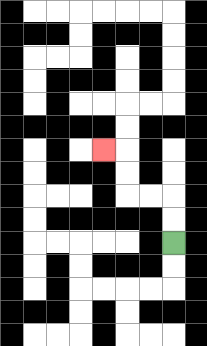{'start': '[7, 10]', 'end': '[4, 6]', 'path_directions': 'U,U,L,L,U,U,L', 'path_coordinates': '[[7, 10], [7, 9], [7, 8], [6, 8], [5, 8], [5, 7], [5, 6], [4, 6]]'}